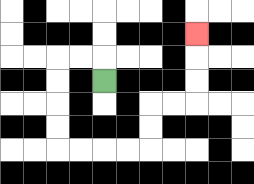{'start': '[4, 3]', 'end': '[8, 1]', 'path_directions': 'U,L,L,D,D,D,D,R,R,R,R,U,U,R,R,U,U,U', 'path_coordinates': '[[4, 3], [4, 2], [3, 2], [2, 2], [2, 3], [2, 4], [2, 5], [2, 6], [3, 6], [4, 6], [5, 6], [6, 6], [6, 5], [6, 4], [7, 4], [8, 4], [8, 3], [8, 2], [8, 1]]'}